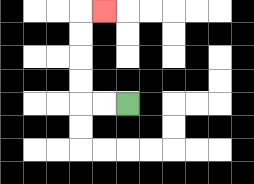{'start': '[5, 4]', 'end': '[4, 0]', 'path_directions': 'L,L,U,U,U,U,R', 'path_coordinates': '[[5, 4], [4, 4], [3, 4], [3, 3], [3, 2], [3, 1], [3, 0], [4, 0]]'}